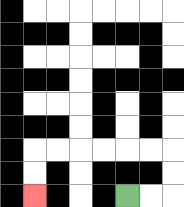{'start': '[5, 8]', 'end': '[1, 8]', 'path_directions': 'R,R,U,U,L,L,L,L,L,L,D,D', 'path_coordinates': '[[5, 8], [6, 8], [7, 8], [7, 7], [7, 6], [6, 6], [5, 6], [4, 6], [3, 6], [2, 6], [1, 6], [1, 7], [1, 8]]'}